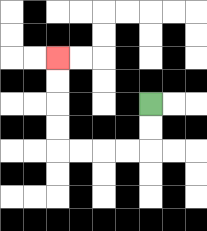{'start': '[6, 4]', 'end': '[2, 2]', 'path_directions': 'D,D,L,L,L,L,U,U,U,U', 'path_coordinates': '[[6, 4], [6, 5], [6, 6], [5, 6], [4, 6], [3, 6], [2, 6], [2, 5], [2, 4], [2, 3], [2, 2]]'}